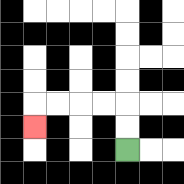{'start': '[5, 6]', 'end': '[1, 5]', 'path_directions': 'U,U,L,L,L,L,D', 'path_coordinates': '[[5, 6], [5, 5], [5, 4], [4, 4], [3, 4], [2, 4], [1, 4], [1, 5]]'}